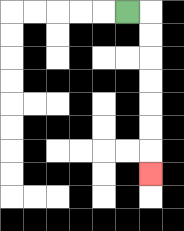{'start': '[5, 0]', 'end': '[6, 7]', 'path_directions': 'R,D,D,D,D,D,D,D', 'path_coordinates': '[[5, 0], [6, 0], [6, 1], [6, 2], [6, 3], [6, 4], [6, 5], [6, 6], [6, 7]]'}